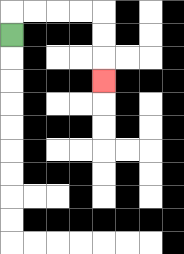{'start': '[0, 1]', 'end': '[4, 3]', 'path_directions': 'U,R,R,R,R,D,D,D', 'path_coordinates': '[[0, 1], [0, 0], [1, 0], [2, 0], [3, 0], [4, 0], [4, 1], [4, 2], [4, 3]]'}